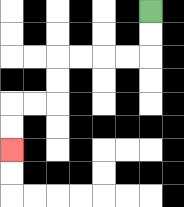{'start': '[6, 0]', 'end': '[0, 6]', 'path_directions': 'D,D,L,L,L,L,D,D,L,L,D,D', 'path_coordinates': '[[6, 0], [6, 1], [6, 2], [5, 2], [4, 2], [3, 2], [2, 2], [2, 3], [2, 4], [1, 4], [0, 4], [0, 5], [0, 6]]'}